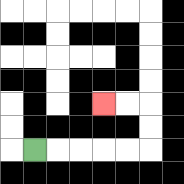{'start': '[1, 6]', 'end': '[4, 4]', 'path_directions': 'R,R,R,R,R,U,U,L,L', 'path_coordinates': '[[1, 6], [2, 6], [3, 6], [4, 6], [5, 6], [6, 6], [6, 5], [6, 4], [5, 4], [4, 4]]'}